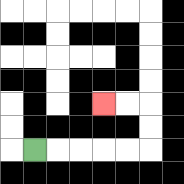{'start': '[1, 6]', 'end': '[4, 4]', 'path_directions': 'R,R,R,R,R,U,U,L,L', 'path_coordinates': '[[1, 6], [2, 6], [3, 6], [4, 6], [5, 6], [6, 6], [6, 5], [6, 4], [5, 4], [4, 4]]'}